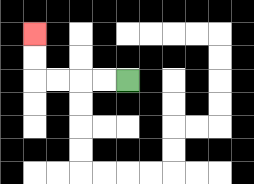{'start': '[5, 3]', 'end': '[1, 1]', 'path_directions': 'L,L,L,L,U,U', 'path_coordinates': '[[5, 3], [4, 3], [3, 3], [2, 3], [1, 3], [1, 2], [1, 1]]'}